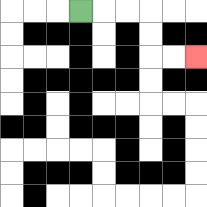{'start': '[3, 0]', 'end': '[8, 2]', 'path_directions': 'R,R,R,D,D,R,R', 'path_coordinates': '[[3, 0], [4, 0], [5, 0], [6, 0], [6, 1], [6, 2], [7, 2], [8, 2]]'}